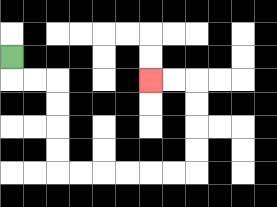{'start': '[0, 2]', 'end': '[6, 3]', 'path_directions': 'D,R,R,D,D,D,D,R,R,R,R,R,R,U,U,U,U,L,L', 'path_coordinates': '[[0, 2], [0, 3], [1, 3], [2, 3], [2, 4], [2, 5], [2, 6], [2, 7], [3, 7], [4, 7], [5, 7], [6, 7], [7, 7], [8, 7], [8, 6], [8, 5], [8, 4], [8, 3], [7, 3], [6, 3]]'}